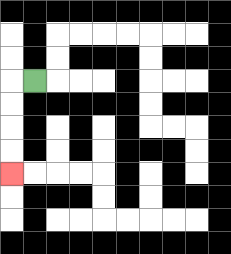{'start': '[1, 3]', 'end': '[0, 7]', 'path_directions': 'L,D,D,D,D', 'path_coordinates': '[[1, 3], [0, 3], [0, 4], [0, 5], [0, 6], [0, 7]]'}